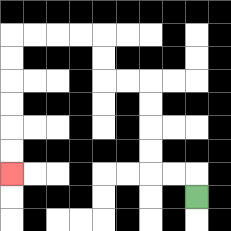{'start': '[8, 8]', 'end': '[0, 7]', 'path_directions': 'U,L,L,U,U,U,U,L,L,U,U,L,L,L,L,D,D,D,D,D,D', 'path_coordinates': '[[8, 8], [8, 7], [7, 7], [6, 7], [6, 6], [6, 5], [6, 4], [6, 3], [5, 3], [4, 3], [4, 2], [4, 1], [3, 1], [2, 1], [1, 1], [0, 1], [0, 2], [0, 3], [0, 4], [0, 5], [0, 6], [0, 7]]'}